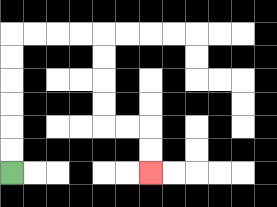{'start': '[0, 7]', 'end': '[6, 7]', 'path_directions': 'U,U,U,U,U,U,R,R,R,R,D,D,D,D,R,R,D,D', 'path_coordinates': '[[0, 7], [0, 6], [0, 5], [0, 4], [0, 3], [0, 2], [0, 1], [1, 1], [2, 1], [3, 1], [4, 1], [4, 2], [4, 3], [4, 4], [4, 5], [5, 5], [6, 5], [6, 6], [6, 7]]'}